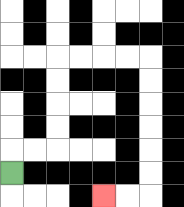{'start': '[0, 7]', 'end': '[4, 8]', 'path_directions': 'U,R,R,U,U,U,U,R,R,R,R,D,D,D,D,D,D,L,L', 'path_coordinates': '[[0, 7], [0, 6], [1, 6], [2, 6], [2, 5], [2, 4], [2, 3], [2, 2], [3, 2], [4, 2], [5, 2], [6, 2], [6, 3], [6, 4], [6, 5], [6, 6], [6, 7], [6, 8], [5, 8], [4, 8]]'}